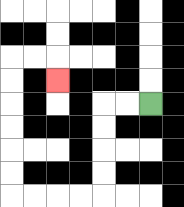{'start': '[6, 4]', 'end': '[2, 3]', 'path_directions': 'L,L,D,D,D,D,L,L,L,L,U,U,U,U,U,U,R,R,D', 'path_coordinates': '[[6, 4], [5, 4], [4, 4], [4, 5], [4, 6], [4, 7], [4, 8], [3, 8], [2, 8], [1, 8], [0, 8], [0, 7], [0, 6], [0, 5], [0, 4], [0, 3], [0, 2], [1, 2], [2, 2], [2, 3]]'}